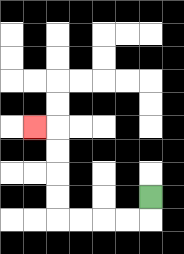{'start': '[6, 8]', 'end': '[1, 5]', 'path_directions': 'D,L,L,L,L,U,U,U,U,L', 'path_coordinates': '[[6, 8], [6, 9], [5, 9], [4, 9], [3, 9], [2, 9], [2, 8], [2, 7], [2, 6], [2, 5], [1, 5]]'}